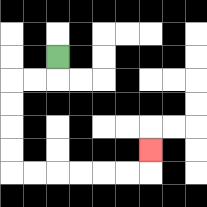{'start': '[2, 2]', 'end': '[6, 6]', 'path_directions': 'D,L,L,D,D,D,D,R,R,R,R,R,R,U', 'path_coordinates': '[[2, 2], [2, 3], [1, 3], [0, 3], [0, 4], [0, 5], [0, 6], [0, 7], [1, 7], [2, 7], [3, 7], [4, 7], [5, 7], [6, 7], [6, 6]]'}